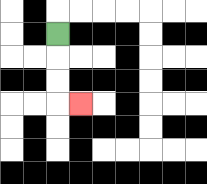{'start': '[2, 1]', 'end': '[3, 4]', 'path_directions': 'D,D,D,R', 'path_coordinates': '[[2, 1], [2, 2], [2, 3], [2, 4], [3, 4]]'}